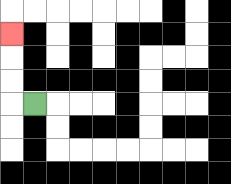{'start': '[1, 4]', 'end': '[0, 1]', 'path_directions': 'L,U,U,U', 'path_coordinates': '[[1, 4], [0, 4], [0, 3], [0, 2], [0, 1]]'}